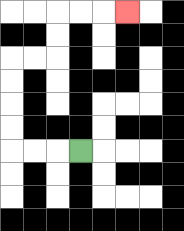{'start': '[3, 6]', 'end': '[5, 0]', 'path_directions': 'L,L,L,U,U,U,U,R,R,U,U,R,R,R', 'path_coordinates': '[[3, 6], [2, 6], [1, 6], [0, 6], [0, 5], [0, 4], [0, 3], [0, 2], [1, 2], [2, 2], [2, 1], [2, 0], [3, 0], [4, 0], [5, 0]]'}